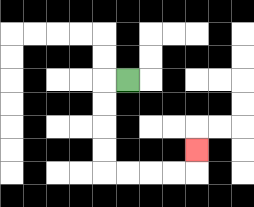{'start': '[5, 3]', 'end': '[8, 6]', 'path_directions': 'L,D,D,D,D,R,R,R,R,U', 'path_coordinates': '[[5, 3], [4, 3], [4, 4], [4, 5], [4, 6], [4, 7], [5, 7], [6, 7], [7, 7], [8, 7], [8, 6]]'}